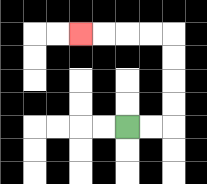{'start': '[5, 5]', 'end': '[3, 1]', 'path_directions': 'R,R,U,U,U,U,L,L,L,L', 'path_coordinates': '[[5, 5], [6, 5], [7, 5], [7, 4], [7, 3], [7, 2], [7, 1], [6, 1], [5, 1], [4, 1], [3, 1]]'}